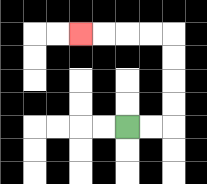{'start': '[5, 5]', 'end': '[3, 1]', 'path_directions': 'R,R,U,U,U,U,L,L,L,L', 'path_coordinates': '[[5, 5], [6, 5], [7, 5], [7, 4], [7, 3], [7, 2], [7, 1], [6, 1], [5, 1], [4, 1], [3, 1]]'}